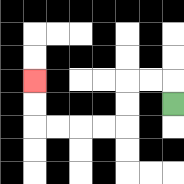{'start': '[7, 4]', 'end': '[1, 3]', 'path_directions': 'U,L,L,D,D,L,L,L,L,U,U', 'path_coordinates': '[[7, 4], [7, 3], [6, 3], [5, 3], [5, 4], [5, 5], [4, 5], [3, 5], [2, 5], [1, 5], [1, 4], [1, 3]]'}